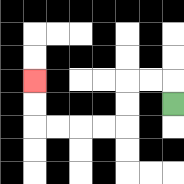{'start': '[7, 4]', 'end': '[1, 3]', 'path_directions': 'U,L,L,D,D,L,L,L,L,U,U', 'path_coordinates': '[[7, 4], [7, 3], [6, 3], [5, 3], [5, 4], [5, 5], [4, 5], [3, 5], [2, 5], [1, 5], [1, 4], [1, 3]]'}